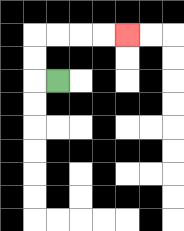{'start': '[2, 3]', 'end': '[5, 1]', 'path_directions': 'L,U,U,R,R,R,R', 'path_coordinates': '[[2, 3], [1, 3], [1, 2], [1, 1], [2, 1], [3, 1], [4, 1], [5, 1]]'}